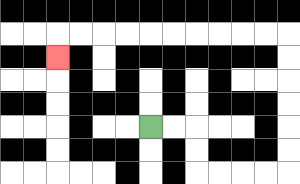{'start': '[6, 5]', 'end': '[2, 2]', 'path_directions': 'R,R,D,D,R,R,R,R,U,U,U,U,U,U,L,L,L,L,L,L,L,L,L,L,D', 'path_coordinates': '[[6, 5], [7, 5], [8, 5], [8, 6], [8, 7], [9, 7], [10, 7], [11, 7], [12, 7], [12, 6], [12, 5], [12, 4], [12, 3], [12, 2], [12, 1], [11, 1], [10, 1], [9, 1], [8, 1], [7, 1], [6, 1], [5, 1], [4, 1], [3, 1], [2, 1], [2, 2]]'}